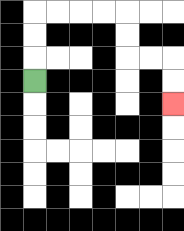{'start': '[1, 3]', 'end': '[7, 4]', 'path_directions': 'U,U,U,R,R,R,R,D,D,R,R,D,D', 'path_coordinates': '[[1, 3], [1, 2], [1, 1], [1, 0], [2, 0], [3, 0], [4, 0], [5, 0], [5, 1], [5, 2], [6, 2], [7, 2], [7, 3], [7, 4]]'}